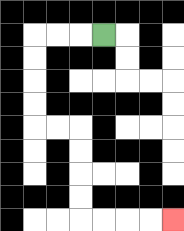{'start': '[4, 1]', 'end': '[7, 9]', 'path_directions': 'L,L,L,D,D,D,D,R,R,D,D,D,D,R,R,R,R', 'path_coordinates': '[[4, 1], [3, 1], [2, 1], [1, 1], [1, 2], [1, 3], [1, 4], [1, 5], [2, 5], [3, 5], [3, 6], [3, 7], [3, 8], [3, 9], [4, 9], [5, 9], [6, 9], [7, 9]]'}